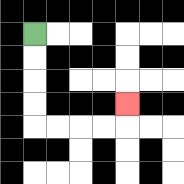{'start': '[1, 1]', 'end': '[5, 4]', 'path_directions': 'D,D,D,D,R,R,R,R,U', 'path_coordinates': '[[1, 1], [1, 2], [1, 3], [1, 4], [1, 5], [2, 5], [3, 5], [4, 5], [5, 5], [5, 4]]'}